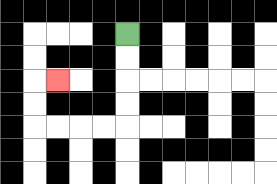{'start': '[5, 1]', 'end': '[2, 3]', 'path_directions': 'D,D,D,D,L,L,L,L,U,U,R', 'path_coordinates': '[[5, 1], [5, 2], [5, 3], [5, 4], [5, 5], [4, 5], [3, 5], [2, 5], [1, 5], [1, 4], [1, 3], [2, 3]]'}